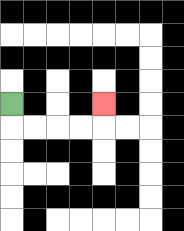{'start': '[0, 4]', 'end': '[4, 4]', 'path_directions': 'D,R,R,R,R,U', 'path_coordinates': '[[0, 4], [0, 5], [1, 5], [2, 5], [3, 5], [4, 5], [4, 4]]'}